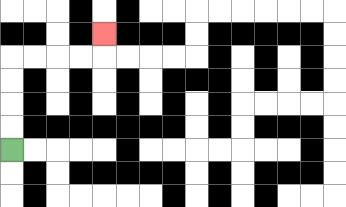{'start': '[0, 6]', 'end': '[4, 1]', 'path_directions': 'U,U,U,U,R,R,R,R,U', 'path_coordinates': '[[0, 6], [0, 5], [0, 4], [0, 3], [0, 2], [1, 2], [2, 2], [3, 2], [4, 2], [4, 1]]'}